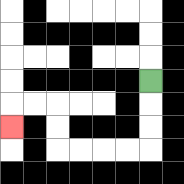{'start': '[6, 3]', 'end': '[0, 5]', 'path_directions': 'D,D,D,L,L,L,L,U,U,L,L,D', 'path_coordinates': '[[6, 3], [6, 4], [6, 5], [6, 6], [5, 6], [4, 6], [3, 6], [2, 6], [2, 5], [2, 4], [1, 4], [0, 4], [0, 5]]'}